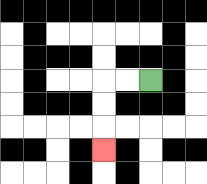{'start': '[6, 3]', 'end': '[4, 6]', 'path_directions': 'L,L,D,D,D', 'path_coordinates': '[[6, 3], [5, 3], [4, 3], [4, 4], [4, 5], [4, 6]]'}